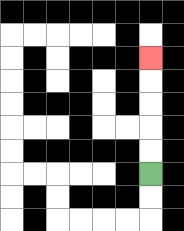{'start': '[6, 7]', 'end': '[6, 2]', 'path_directions': 'U,U,U,U,U', 'path_coordinates': '[[6, 7], [6, 6], [6, 5], [6, 4], [6, 3], [6, 2]]'}